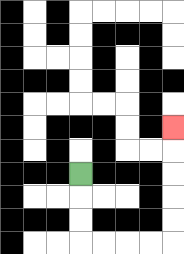{'start': '[3, 7]', 'end': '[7, 5]', 'path_directions': 'D,D,D,R,R,R,R,U,U,U,U,U', 'path_coordinates': '[[3, 7], [3, 8], [3, 9], [3, 10], [4, 10], [5, 10], [6, 10], [7, 10], [7, 9], [7, 8], [7, 7], [7, 6], [7, 5]]'}